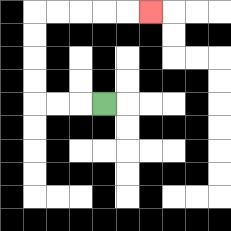{'start': '[4, 4]', 'end': '[6, 0]', 'path_directions': 'L,L,L,U,U,U,U,R,R,R,R,R', 'path_coordinates': '[[4, 4], [3, 4], [2, 4], [1, 4], [1, 3], [1, 2], [1, 1], [1, 0], [2, 0], [3, 0], [4, 0], [5, 0], [6, 0]]'}